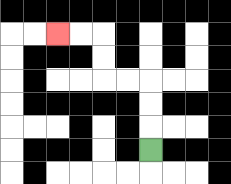{'start': '[6, 6]', 'end': '[2, 1]', 'path_directions': 'U,U,U,L,L,U,U,L,L', 'path_coordinates': '[[6, 6], [6, 5], [6, 4], [6, 3], [5, 3], [4, 3], [4, 2], [4, 1], [3, 1], [2, 1]]'}